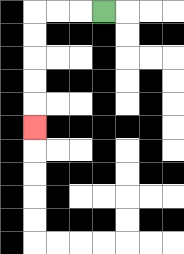{'start': '[4, 0]', 'end': '[1, 5]', 'path_directions': 'L,L,L,D,D,D,D,D', 'path_coordinates': '[[4, 0], [3, 0], [2, 0], [1, 0], [1, 1], [1, 2], [1, 3], [1, 4], [1, 5]]'}